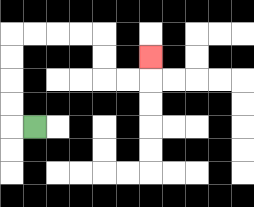{'start': '[1, 5]', 'end': '[6, 2]', 'path_directions': 'L,U,U,U,U,R,R,R,R,D,D,R,R,U', 'path_coordinates': '[[1, 5], [0, 5], [0, 4], [0, 3], [0, 2], [0, 1], [1, 1], [2, 1], [3, 1], [4, 1], [4, 2], [4, 3], [5, 3], [6, 3], [6, 2]]'}